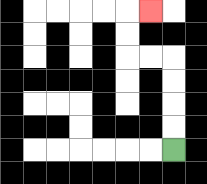{'start': '[7, 6]', 'end': '[6, 0]', 'path_directions': 'U,U,U,U,L,L,U,U,R', 'path_coordinates': '[[7, 6], [7, 5], [7, 4], [7, 3], [7, 2], [6, 2], [5, 2], [5, 1], [5, 0], [6, 0]]'}